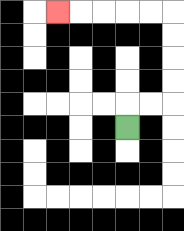{'start': '[5, 5]', 'end': '[2, 0]', 'path_directions': 'U,R,R,U,U,U,U,L,L,L,L,L', 'path_coordinates': '[[5, 5], [5, 4], [6, 4], [7, 4], [7, 3], [7, 2], [7, 1], [7, 0], [6, 0], [5, 0], [4, 0], [3, 0], [2, 0]]'}